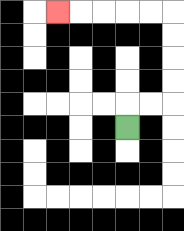{'start': '[5, 5]', 'end': '[2, 0]', 'path_directions': 'U,R,R,U,U,U,U,L,L,L,L,L', 'path_coordinates': '[[5, 5], [5, 4], [6, 4], [7, 4], [7, 3], [7, 2], [7, 1], [7, 0], [6, 0], [5, 0], [4, 0], [3, 0], [2, 0]]'}